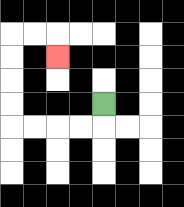{'start': '[4, 4]', 'end': '[2, 2]', 'path_directions': 'D,L,L,L,L,U,U,U,U,R,R,D', 'path_coordinates': '[[4, 4], [4, 5], [3, 5], [2, 5], [1, 5], [0, 5], [0, 4], [0, 3], [0, 2], [0, 1], [1, 1], [2, 1], [2, 2]]'}